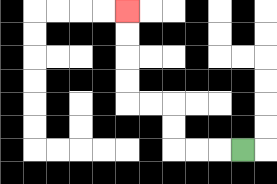{'start': '[10, 6]', 'end': '[5, 0]', 'path_directions': 'L,L,L,U,U,L,L,U,U,U,U', 'path_coordinates': '[[10, 6], [9, 6], [8, 6], [7, 6], [7, 5], [7, 4], [6, 4], [5, 4], [5, 3], [5, 2], [5, 1], [5, 0]]'}